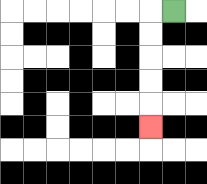{'start': '[7, 0]', 'end': '[6, 5]', 'path_directions': 'L,D,D,D,D,D', 'path_coordinates': '[[7, 0], [6, 0], [6, 1], [6, 2], [6, 3], [6, 4], [6, 5]]'}